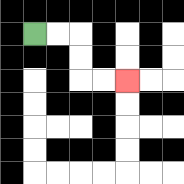{'start': '[1, 1]', 'end': '[5, 3]', 'path_directions': 'R,R,D,D,R,R', 'path_coordinates': '[[1, 1], [2, 1], [3, 1], [3, 2], [3, 3], [4, 3], [5, 3]]'}